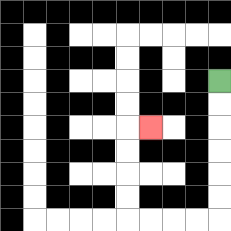{'start': '[9, 3]', 'end': '[6, 5]', 'path_directions': 'D,D,D,D,D,D,L,L,L,L,U,U,U,U,R', 'path_coordinates': '[[9, 3], [9, 4], [9, 5], [9, 6], [9, 7], [9, 8], [9, 9], [8, 9], [7, 9], [6, 9], [5, 9], [5, 8], [5, 7], [5, 6], [5, 5], [6, 5]]'}